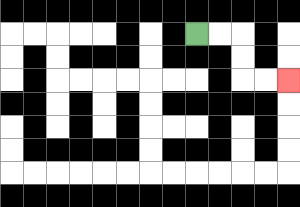{'start': '[8, 1]', 'end': '[12, 3]', 'path_directions': 'R,R,D,D,R,R', 'path_coordinates': '[[8, 1], [9, 1], [10, 1], [10, 2], [10, 3], [11, 3], [12, 3]]'}